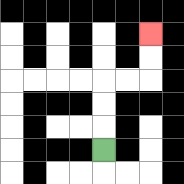{'start': '[4, 6]', 'end': '[6, 1]', 'path_directions': 'U,U,U,R,R,U,U', 'path_coordinates': '[[4, 6], [4, 5], [4, 4], [4, 3], [5, 3], [6, 3], [6, 2], [6, 1]]'}